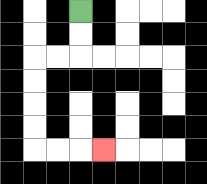{'start': '[3, 0]', 'end': '[4, 6]', 'path_directions': 'D,D,L,L,D,D,D,D,R,R,R', 'path_coordinates': '[[3, 0], [3, 1], [3, 2], [2, 2], [1, 2], [1, 3], [1, 4], [1, 5], [1, 6], [2, 6], [3, 6], [4, 6]]'}